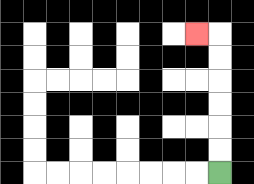{'start': '[9, 7]', 'end': '[8, 1]', 'path_directions': 'U,U,U,U,U,U,L', 'path_coordinates': '[[9, 7], [9, 6], [9, 5], [9, 4], [9, 3], [9, 2], [9, 1], [8, 1]]'}